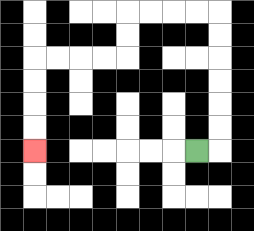{'start': '[8, 6]', 'end': '[1, 6]', 'path_directions': 'R,U,U,U,U,U,U,L,L,L,L,D,D,L,L,L,L,D,D,D,D', 'path_coordinates': '[[8, 6], [9, 6], [9, 5], [9, 4], [9, 3], [9, 2], [9, 1], [9, 0], [8, 0], [7, 0], [6, 0], [5, 0], [5, 1], [5, 2], [4, 2], [3, 2], [2, 2], [1, 2], [1, 3], [1, 4], [1, 5], [1, 6]]'}